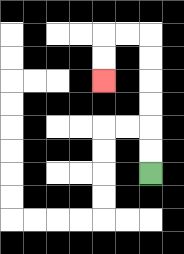{'start': '[6, 7]', 'end': '[4, 3]', 'path_directions': 'U,U,U,U,U,U,L,L,D,D', 'path_coordinates': '[[6, 7], [6, 6], [6, 5], [6, 4], [6, 3], [6, 2], [6, 1], [5, 1], [4, 1], [4, 2], [4, 3]]'}